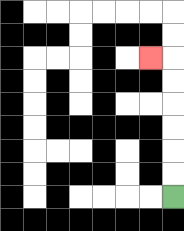{'start': '[7, 8]', 'end': '[6, 2]', 'path_directions': 'U,U,U,U,U,U,L', 'path_coordinates': '[[7, 8], [7, 7], [7, 6], [7, 5], [7, 4], [7, 3], [7, 2], [6, 2]]'}